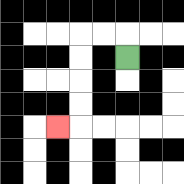{'start': '[5, 2]', 'end': '[2, 5]', 'path_directions': 'U,L,L,D,D,D,D,L', 'path_coordinates': '[[5, 2], [5, 1], [4, 1], [3, 1], [3, 2], [3, 3], [3, 4], [3, 5], [2, 5]]'}